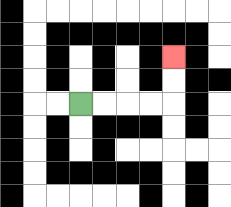{'start': '[3, 4]', 'end': '[7, 2]', 'path_directions': 'R,R,R,R,U,U', 'path_coordinates': '[[3, 4], [4, 4], [5, 4], [6, 4], [7, 4], [7, 3], [7, 2]]'}